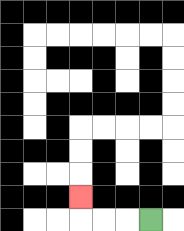{'start': '[6, 9]', 'end': '[3, 8]', 'path_directions': 'L,L,L,U', 'path_coordinates': '[[6, 9], [5, 9], [4, 9], [3, 9], [3, 8]]'}